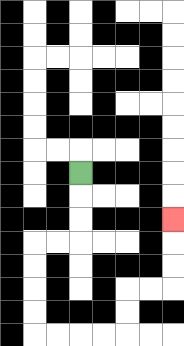{'start': '[3, 7]', 'end': '[7, 9]', 'path_directions': 'D,D,D,L,L,D,D,D,D,R,R,R,R,U,U,R,R,U,U,U', 'path_coordinates': '[[3, 7], [3, 8], [3, 9], [3, 10], [2, 10], [1, 10], [1, 11], [1, 12], [1, 13], [1, 14], [2, 14], [3, 14], [4, 14], [5, 14], [5, 13], [5, 12], [6, 12], [7, 12], [7, 11], [7, 10], [7, 9]]'}